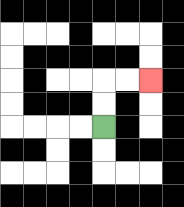{'start': '[4, 5]', 'end': '[6, 3]', 'path_directions': 'U,U,R,R', 'path_coordinates': '[[4, 5], [4, 4], [4, 3], [5, 3], [6, 3]]'}